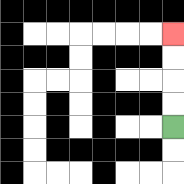{'start': '[7, 5]', 'end': '[7, 1]', 'path_directions': 'U,U,U,U', 'path_coordinates': '[[7, 5], [7, 4], [7, 3], [7, 2], [7, 1]]'}